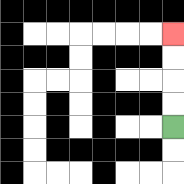{'start': '[7, 5]', 'end': '[7, 1]', 'path_directions': 'U,U,U,U', 'path_coordinates': '[[7, 5], [7, 4], [7, 3], [7, 2], [7, 1]]'}